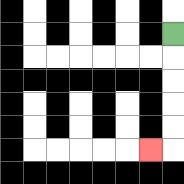{'start': '[7, 1]', 'end': '[6, 6]', 'path_directions': 'D,D,D,D,D,L', 'path_coordinates': '[[7, 1], [7, 2], [7, 3], [7, 4], [7, 5], [7, 6], [6, 6]]'}